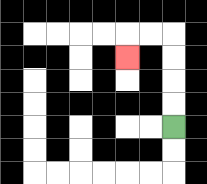{'start': '[7, 5]', 'end': '[5, 2]', 'path_directions': 'U,U,U,U,L,L,D', 'path_coordinates': '[[7, 5], [7, 4], [7, 3], [7, 2], [7, 1], [6, 1], [5, 1], [5, 2]]'}